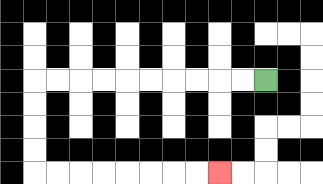{'start': '[11, 3]', 'end': '[9, 7]', 'path_directions': 'L,L,L,L,L,L,L,L,L,L,D,D,D,D,R,R,R,R,R,R,R,R', 'path_coordinates': '[[11, 3], [10, 3], [9, 3], [8, 3], [7, 3], [6, 3], [5, 3], [4, 3], [3, 3], [2, 3], [1, 3], [1, 4], [1, 5], [1, 6], [1, 7], [2, 7], [3, 7], [4, 7], [5, 7], [6, 7], [7, 7], [8, 7], [9, 7]]'}